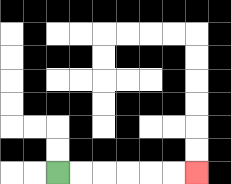{'start': '[2, 7]', 'end': '[8, 7]', 'path_directions': 'R,R,R,R,R,R', 'path_coordinates': '[[2, 7], [3, 7], [4, 7], [5, 7], [6, 7], [7, 7], [8, 7]]'}